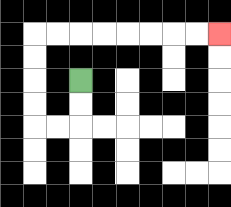{'start': '[3, 3]', 'end': '[9, 1]', 'path_directions': 'D,D,L,L,U,U,U,U,R,R,R,R,R,R,R,R', 'path_coordinates': '[[3, 3], [3, 4], [3, 5], [2, 5], [1, 5], [1, 4], [1, 3], [1, 2], [1, 1], [2, 1], [3, 1], [4, 1], [5, 1], [6, 1], [7, 1], [8, 1], [9, 1]]'}